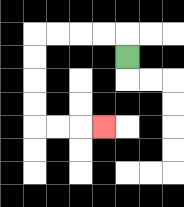{'start': '[5, 2]', 'end': '[4, 5]', 'path_directions': 'U,L,L,L,L,D,D,D,D,R,R,R', 'path_coordinates': '[[5, 2], [5, 1], [4, 1], [3, 1], [2, 1], [1, 1], [1, 2], [1, 3], [1, 4], [1, 5], [2, 5], [3, 5], [4, 5]]'}